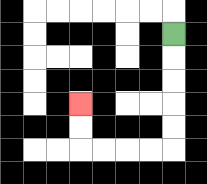{'start': '[7, 1]', 'end': '[3, 4]', 'path_directions': 'D,D,D,D,D,L,L,L,L,U,U', 'path_coordinates': '[[7, 1], [7, 2], [7, 3], [7, 4], [7, 5], [7, 6], [6, 6], [5, 6], [4, 6], [3, 6], [3, 5], [3, 4]]'}